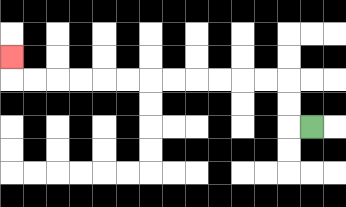{'start': '[13, 5]', 'end': '[0, 2]', 'path_directions': 'L,U,U,L,L,L,L,L,L,L,L,L,L,L,L,U', 'path_coordinates': '[[13, 5], [12, 5], [12, 4], [12, 3], [11, 3], [10, 3], [9, 3], [8, 3], [7, 3], [6, 3], [5, 3], [4, 3], [3, 3], [2, 3], [1, 3], [0, 3], [0, 2]]'}